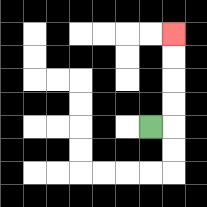{'start': '[6, 5]', 'end': '[7, 1]', 'path_directions': 'R,U,U,U,U', 'path_coordinates': '[[6, 5], [7, 5], [7, 4], [7, 3], [7, 2], [7, 1]]'}